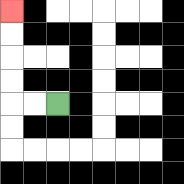{'start': '[2, 4]', 'end': '[0, 0]', 'path_directions': 'L,L,U,U,U,U', 'path_coordinates': '[[2, 4], [1, 4], [0, 4], [0, 3], [0, 2], [0, 1], [0, 0]]'}